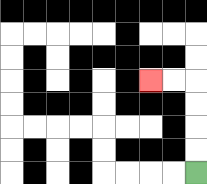{'start': '[8, 7]', 'end': '[6, 3]', 'path_directions': 'U,U,U,U,L,L', 'path_coordinates': '[[8, 7], [8, 6], [8, 5], [8, 4], [8, 3], [7, 3], [6, 3]]'}